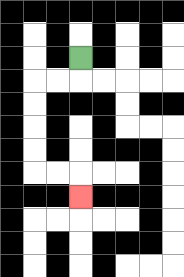{'start': '[3, 2]', 'end': '[3, 8]', 'path_directions': 'D,L,L,D,D,D,D,R,R,D', 'path_coordinates': '[[3, 2], [3, 3], [2, 3], [1, 3], [1, 4], [1, 5], [1, 6], [1, 7], [2, 7], [3, 7], [3, 8]]'}